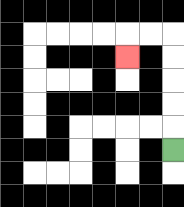{'start': '[7, 6]', 'end': '[5, 2]', 'path_directions': 'U,U,U,U,U,L,L,D', 'path_coordinates': '[[7, 6], [7, 5], [7, 4], [7, 3], [7, 2], [7, 1], [6, 1], [5, 1], [5, 2]]'}